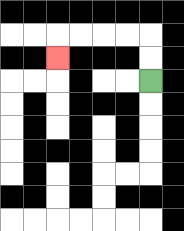{'start': '[6, 3]', 'end': '[2, 2]', 'path_directions': 'U,U,L,L,L,L,D', 'path_coordinates': '[[6, 3], [6, 2], [6, 1], [5, 1], [4, 1], [3, 1], [2, 1], [2, 2]]'}